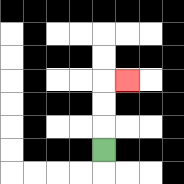{'start': '[4, 6]', 'end': '[5, 3]', 'path_directions': 'U,U,U,R', 'path_coordinates': '[[4, 6], [4, 5], [4, 4], [4, 3], [5, 3]]'}